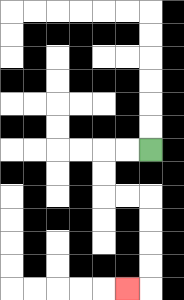{'start': '[6, 6]', 'end': '[5, 12]', 'path_directions': 'L,L,D,D,R,R,D,D,D,D,L', 'path_coordinates': '[[6, 6], [5, 6], [4, 6], [4, 7], [4, 8], [5, 8], [6, 8], [6, 9], [6, 10], [6, 11], [6, 12], [5, 12]]'}